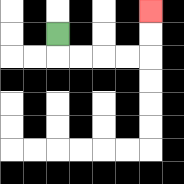{'start': '[2, 1]', 'end': '[6, 0]', 'path_directions': 'D,R,R,R,R,U,U', 'path_coordinates': '[[2, 1], [2, 2], [3, 2], [4, 2], [5, 2], [6, 2], [6, 1], [6, 0]]'}